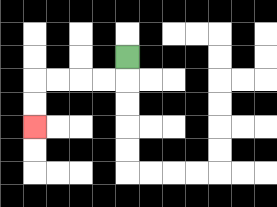{'start': '[5, 2]', 'end': '[1, 5]', 'path_directions': 'D,L,L,L,L,D,D', 'path_coordinates': '[[5, 2], [5, 3], [4, 3], [3, 3], [2, 3], [1, 3], [1, 4], [1, 5]]'}